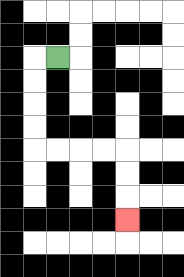{'start': '[2, 2]', 'end': '[5, 9]', 'path_directions': 'L,D,D,D,D,R,R,R,R,D,D,D', 'path_coordinates': '[[2, 2], [1, 2], [1, 3], [1, 4], [1, 5], [1, 6], [2, 6], [3, 6], [4, 6], [5, 6], [5, 7], [5, 8], [5, 9]]'}